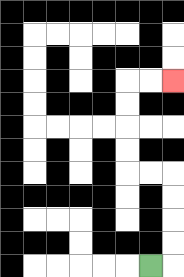{'start': '[6, 11]', 'end': '[7, 3]', 'path_directions': 'R,U,U,U,U,L,L,U,U,U,U,R,R', 'path_coordinates': '[[6, 11], [7, 11], [7, 10], [7, 9], [7, 8], [7, 7], [6, 7], [5, 7], [5, 6], [5, 5], [5, 4], [5, 3], [6, 3], [7, 3]]'}